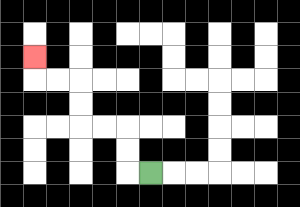{'start': '[6, 7]', 'end': '[1, 2]', 'path_directions': 'L,U,U,L,L,U,U,L,L,U', 'path_coordinates': '[[6, 7], [5, 7], [5, 6], [5, 5], [4, 5], [3, 5], [3, 4], [3, 3], [2, 3], [1, 3], [1, 2]]'}